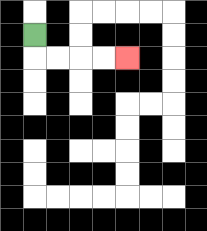{'start': '[1, 1]', 'end': '[5, 2]', 'path_directions': 'D,R,R,R,R', 'path_coordinates': '[[1, 1], [1, 2], [2, 2], [3, 2], [4, 2], [5, 2]]'}